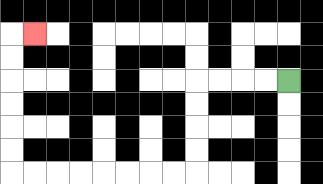{'start': '[12, 3]', 'end': '[1, 1]', 'path_directions': 'L,L,L,L,D,D,D,D,L,L,L,L,L,L,L,L,U,U,U,U,U,U,R', 'path_coordinates': '[[12, 3], [11, 3], [10, 3], [9, 3], [8, 3], [8, 4], [8, 5], [8, 6], [8, 7], [7, 7], [6, 7], [5, 7], [4, 7], [3, 7], [2, 7], [1, 7], [0, 7], [0, 6], [0, 5], [0, 4], [0, 3], [0, 2], [0, 1], [1, 1]]'}